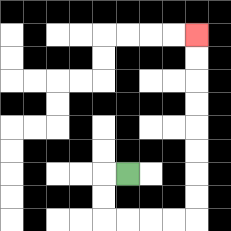{'start': '[5, 7]', 'end': '[8, 1]', 'path_directions': 'L,D,D,R,R,R,R,U,U,U,U,U,U,U,U', 'path_coordinates': '[[5, 7], [4, 7], [4, 8], [4, 9], [5, 9], [6, 9], [7, 9], [8, 9], [8, 8], [8, 7], [8, 6], [8, 5], [8, 4], [8, 3], [8, 2], [8, 1]]'}